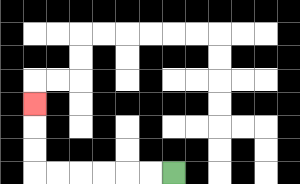{'start': '[7, 7]', 'end': '[1, 4]', 'path_directions': 'L,L,L,L,L,L,U,U,U', 'path_coordinates': '[[7, 7], [6, 7], [5, 7], [4, 7], [3, 7], [2, 7], [1, 7], [1, 6], [1, 5], [1, 4]]'}